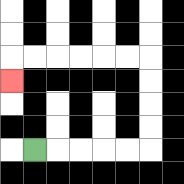{'start': '[1, 6]', 'end': '[0, 3]', 'path_directions': 'R,R,R,R,R,U,U,U,U,L,L,L,L,L,L,D', 'path_coordinates': '[[1, 6], [2, 6], [3, 6], [4, 6], [5, 6], [6, 6], [6, 5], [6, 4], [6, 3], [6, 2], [5, 2], [4, 2], [3, 2], [2, 2], [1, 2], [0, 2], [0, 3]]'}